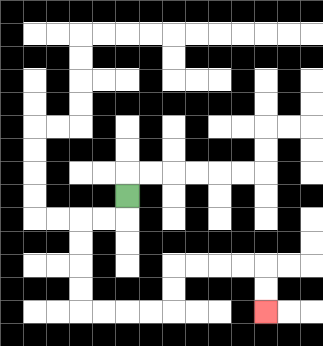{'start': '[5, 8]', 'end': '[11, 13]', 'path_directions': 'D,L,L,D,D,D,D,R,R,R,R,U,U,R,R,R,R,D,D', 'path_coordinates': '[[5, 8], [5, 9], [4, 9], [3, 9], [3, 10], [3, 11], [3, 12], [3, 13], [4, 13], [5, 13], [6, 13], [7, 13], [7, 12], [7, 11], [8, 11], [9, 11], [10, 11], [11, 11], [11, 12], [11, 13]]'}